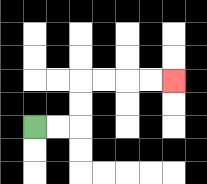{'start': '[1, 5]', 'end': '[7, 3]', 'path_directions': 'R,R,U,U,R,R,R,R', 'path_coordinates': '[[1, 5], [2, 5], [3, 5], [3, 4], [3, 3], [4, 3], [5, 3], [6, 3], [7, 3]]'}